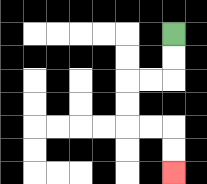{'start': '[7, 1]', 'end': '[7, 7]', 'path_directions': 'D,D,L,L,D,D,R,R,D,D', 'path_coordinates': '[[7, 1], [7, 2], [7, 3], [6, 3], [5, 3], [5, 4], [5, 5], [6, 5], [7, 5], [7, 6], [7, 7]]'}